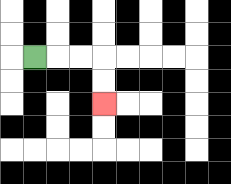{'start': '[1, 2]', 'end': '[4, 4]', 'path_directions': 'R,R,R,D,D', 'path_coordinates': '[[1, 2], [2, 2], [3, 2], [4, 2], [4, 3], [4, 4]]'}